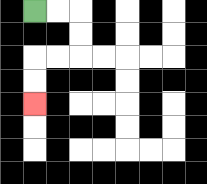{'start': '[1, 0]', 'end': '[1, 4]', 'path_directions': 'R,R,D,D,L,L,D,D', 'path_coordinates': '[[1, 0], [2, 0], [3, 0], [3, 1], [3, 2], [2, 2], [1, 2], [1, 3], [1, 4]]'}